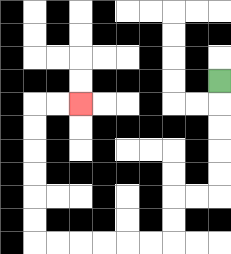{'start': '[9, 3]', 'end': '[3, 4]', 'path_directions': 'D,D,D,D,D,L,L,D,D,L,L,L,L,L,L,U,U,U,U,U,U,R,R', 'path_coordinates': '[[9, 3], [9, 4], [9, 5], [9, 6], [9, 7], [9, 8], [8, 8], [7, 8], [7, 9], [7, 10], [6, 10], [5, 10], [4, 10], [3, 10], [2, 10], [1, 10], [1, 9], [1, 8], [1, 7], [1, 6], [1, 5], [1, 4], [2, 4], [3, 4]]'}